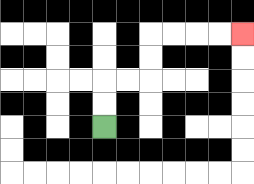{'start': '[4, 5]', 'end': '[10, 1]', 'path_directions': 'U,U,R,R,U,U,R,R,R,R', 'path_coordinates': '[[4, 5], [4, 4], [4, 3], [5, 3], [6, 3], [6, 2], [6, 1], [7, 1], [8, 1], [9, 1], [10, 1]]'}